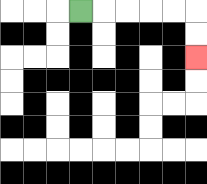{'start': '[3, 0]', 'end': '[8, 2]', 'path_directions': 'R,R,R,R,R,D,D', 'path_coordinates': '[[3, 0], [4, 0], [5, 0], [6, 0], [7, 0], [8, 0], [8, 1], [8, 2]]'}